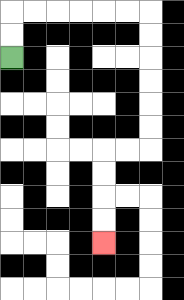{'start': '[0, 2]', 'end': '[4, 10]', 'path_directions': 'U,U,R,R,R,R,R,R,D,D,D,D,D,D,L,L,D,D,D,D', 'path_coordinates': '[[0, 2], [0, 1], [0, 0], [1, 0], [2, 0], [3, 0], [4, 0], [5, 0], [6, 0], [6, 1], [6, 2], [6, 3], [6, 4], [6, 5], [6, 6], [5, 6], [4, 6], [4, 7], [4, 8], [4, 9], [4, 10]]'}